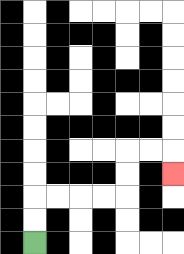{'start': '[1, 10]', 'end': '[7, 7]', 'path_directions': 'U,U,R,R,R,R,U,U,R,R,D', 'path_coordinates': '[[1, 10], [1, 9], [1, 8], [2, 8], [3, 8], [4, 8], [5, 8], [5, 7], [5, 6], [6, 6], [7, 6], [7, 7]]'}